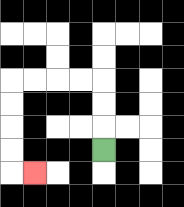{'start': '[4, 6]', 'end': '[1, 7]', 'path_directions': 'U,U,U,L,L,L,L,D,D,D,D,R', 'path_coordinates': '[[4, 6], [4, 5], [4, 4], [4, 3], [3, 3], [2, 3], [1, 3], [0, 3], [0, 4], [0, 5], [0, 6], [0, 7], [1, 7]]'}